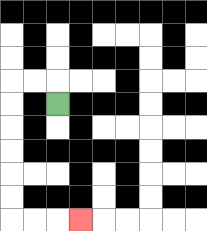{'start': '[2, 4]', 'end': '[3, 9]', 'path_directions': 'U,L,L,D,D,D,D,D,D,R,R,R', 'path_coordinates': '[[2, 4], [2, 3], [1, 3], [0, 3], [0, 4], [0, 5], [0, 6], [0, 7], [0, 8], [0, 9], [1, 9], [2, 9], [3, 9]]'}